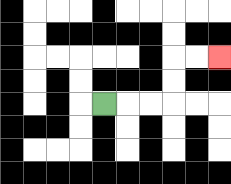{'start': '[4, 4]', 'end': '[9, 2]', 'path_directions': 'R,R,R,U,U,R,R', 'path_coordinates': '[[4, 4], [5, 4], [6, 4], [7, 4], [7, 3], [7, 2], [8, 2], [9, 2]]'}